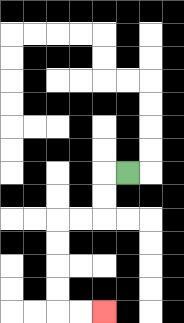{'start': '[5, 7]', 'end': '[4, 13]', 'path_directions': 'L,D,D,L,L,D,D,D,D,R,R', 'path_coordinates': '[[5, 7], [4, 7], [4, 8], [4, 9], [3, 9], [2, 9], [2, 10], [2, 11], [2, 12], [2, 13], [3, 13], [4, 13]]'}